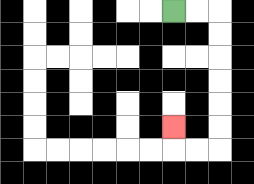{'start': '[7, 0]', 'end': '[7, 5]', 'path_directions': 'R,R,D,D,D,D,D,D,L,L,U', 'path_coordinates': '[[7, 0], [8, 0], [9, 0], [9, 1], [9, 2], [9, 3], [9, 4], [9, 5], [9, 6], [8, 6], [7, 6], [7, 5]]'}